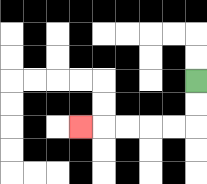{'start': '[8, 3]', 'end': '[3, 5]', 'path_directions': 'D,D,L,L,L,L,L', 'path_coordinates': '[[8, 3], [8, 4], [8, 5], [7, 5], [6, 5], [5, 5], [4, 5], [3, 5]]'}